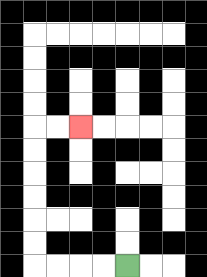{'start': '[5, 11]', 'end': '[3, 5]', 'path_directions': 'L,L,L,L,U,U,U,U,U,U,R,R', 'path_coordinates': '[[5, 11], [4, 11], [3, 11], [2, 11], [1, 11], [1, 10], [1, 9], [1, 8], [1, 7], [1, 6], [1, 5], [2, 5], [3, 5]]'}